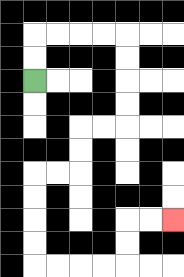{'start': '[1, 3]', 'end': '[7, 9]', 'path_directions': 'U,U,R,R,R,R,D,D,D,D,L,L,D,D,L,L,D,D,D,D,R,R,R,R,U,U,R,R', 'path_coordinates': '[[1, 3], [1, 2], [1, 1], [2, 1], [3, 1], [4, 1], [5, 1], [5, 2], [5, 3], [5, 4], [5, 5], [4, 5], [3, 5], [3, 6], [3, 7], [2, 7], [1, 7], [1, 8], [1, 9], [1, 10], [1, 11], [2, 11], [3, 11], [4, 11], [5, 11], [5, 10], [5, 9], [6, 9], [7, 9]]'}